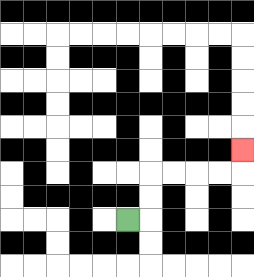{'start': '[5, 9]', 'end': '[10, 6]', 'path_directions': 'R,U,U,R,R,R,R,U', 'path_coordinates': '[[5, 9], [6, 9], [6, 8], [6, 7], [7, 7], [8, 7], [9, 7], [10, 7], [10, 6]]'}